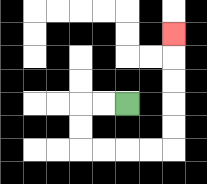{'start': '[5, 4]', 'end': '[7, 1]', 'path_directions': 'L,L,D,D,R,R,R,R,U,U,U,U,U', 'path_coordinates': '[[5, 4], [4, 4], [3, 4], [3, 5], [3, 6], [4, 6], [5, 6], [6, 6], [7, 6], [7, 5], [7, 4], [7, 3], [7, 2], [7, 1]]'}